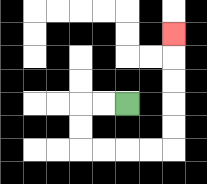{'start': '[5, 4]', 'end': '[7, 1]', 'path_directions': 'L,L,D,D,R,R,R,R,U,U,U,U,U', 'path_coordinates': '[[5, 4], [4, 4], [3, 4], [3, 5], [3, 6], [4, 6], [5, 6], [6, 6], [7, 6], [7, 5], [7, 4], [7, 3], [7, 2], [7, 1]]'}